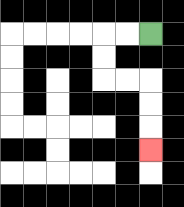{'start': '[6, 1]', 'end': '[6, 6]', 'path_directions': 'L,L,D,D,R,R,D,D,D', 'path_coordinates': '[[6, 1], [5, 1], [4, 1], [4, 2], [4, 3], [5, 3], [6, 3], [6, 4], [6, 5], [6, 6]]'}